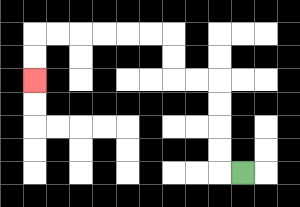{'start': '[10, 7]', 'end': '[1, 3]', 'path_directions': 'L,U,U,U,U,L,L,U,U,L,L,L,L,L,L,D,D', 'path_coordinates': '[[10, 7], [9, 7], [9, 6], [9, 5], [9, 4], [9, 3], [8, 3], [7, 3], [7, 2], [7, 1], [6, 1], [5, 1], [4, 1], [3, 1], [2, 1], [1, 1], [1, 2], [1, 3]]'}